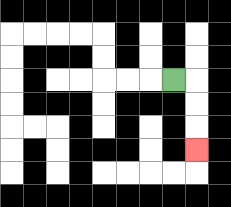{'start': '[7, 3]', 'end': '[8, 6]', 'path_directions': 'R,D,D,D', 'path_coordinates': '[[7, 3], [8, 3], [8, 4], [8, 5], [8, 6]]'}